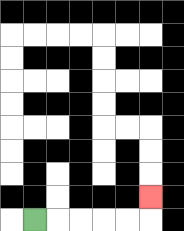{'start': '[1, 9]', 'end': '[6, 8]', 'path_directions': 'R,R,R,R,R,U', 'path_coordinates': '[[1, 9], [2, 9], [3, 9], [4, 9], [5, 9], [6, 9], [6, 8]]'}